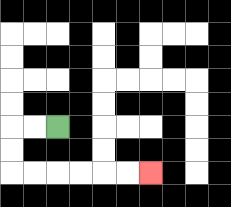{'start': '[2, 5]', 'end': '[6, 7]', 'path_directions': 'L,L,D,D,R,R,R,R,R,R', 'path_coordinates': '[[2, 5], [1, 5], [0, 5], [0, 6], [0, 7], [1, 7], [2, 7], [3, 7], [4, 7], [5, 7], [6, 7]]'}